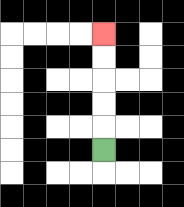{'start': '[4, 6]', 'end': '[4, 1]', 'path_directions': 'U,U,U,U,U', 'path_coordinates': '[[4, 6], [4, 5], [4, 4], [4, 3], [4, 2], [4, 1]]'}